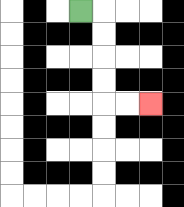{'start': '[3, 0]', 'end': '[6, 4]', 'path_directions': 'R,D,D,D,D,R,R', 'path_coordinates': '[[3, 0], [4, 0], [4, 1], [4, 2], [4, 3], [4, 4], [5, 4], [6, 4]]'}